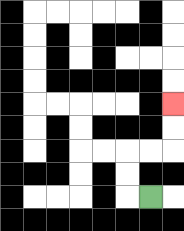{'start': '[6, 8]', 'end': '[7, 4]', 'path_directions': 'L,U,U,R,R,U,U', 'path_coordinates': '[[6, 8], [5, 8], [5, 7], [5, 6], [6, 6], [7, 6], [7, 5], [7, 4]]'}